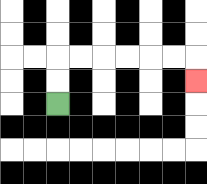{'start': '[2, 4]', 'end': '[8, 3]', 'path_directions': 'U,U,R,R,R,R,R,R,D', 'path_coordinates': '[[2, 4], [2, 3], [2, 2], [3, 2], [4, 2], [5, 2], [6, 2], [7, 2], [8, 2], [8, 3]]'}